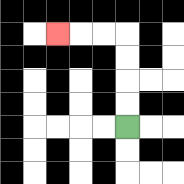{'start': '[5, 5]', 'end': '[2, 1]', 'path_directions': 'U,U,U,U,L,L,L', 'path_coordinates': '[[5, 5], [5, 4], [5, 3], [5, 2], [5, 1], [4, 1], [3, 1], [2, 1]]'}